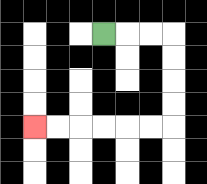{'start': '[4, 1]', 'end': '[1, 5]', 'path_directions': 'R,R,R,D,D,D,D,L,L,L,L,L,L', 'path_coordinates': '[[4, 1], [5, 1], [6, 1], [7, 1], [7, 2], [7, 3], [7, 4], [7, 5], [6, 5], [5, 5], [4, 5], [3, 5], [2, 5], [1, 5]]'}